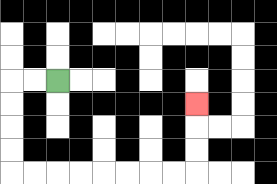{'start': '[2, 3]', 'end': '[8, 4]', 'path_directions': 'L,L,D,D,D,D,R,R,R,R,R,R,R,R,U,U,U', 'path_coordinates': '[[2, 3], [1, 3], [0, 3], [0, 4], [0, 5], [0, 6], [0, 7], [1, 7], [2, 7], [3, 7], [4, 7], [5, 7], [6, 7], [7, 7], [8, 7], [8, 6], [8, 5], [8, 4]]'}